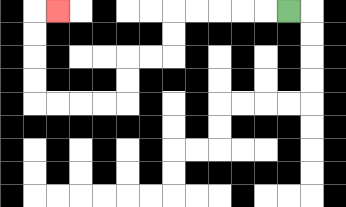{'start': '[12, 0]', 'end': '[2, 0]', 'path_directions': 'L,L,L,L,L,D,D,L,L,D,D,L,L,L,L,U,U,U,U,R', 'path_coordinates': '[[12, 0], [11, 0], [10, 0], [9, 0], [8, 0], [7, 0], [7, 1], [7, 2], [6, 2], [5, 2], [5, 3], [5, 4], [4, 4], [3, 4], [2, 4], [1, 4], [1, 3], [1, 2], [1, 1], [1, 0], [2, 0]]'}